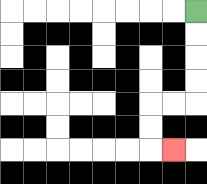{'start': '[8, 0]', 'end': '[7, 6]', 'path_directions': 'D,D,D,D,L,L,D,D,R', 'path_coordinates': '[[8, 0], [8, 1], [8, 2], [8, 3], [8, 4], [7, 4], [6, 4], [6, 5], [6, 6], [7, 6]]'}